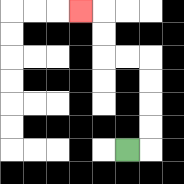{'start': '[5, 6]', 'end': '[3, 0]', 'path_directions': 'R,U,U,U,U,L,L,U,U,L', 'path_coordinates': '[[5, 6], [6, 6], [6, 5], [6, 4], [6, 3], [6, 2], [5, 2], [4, 2], [4, 1], [4, 0], [3, 0]]'}